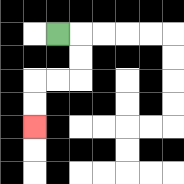{'start': '[2, 1]', 'end': '[1, 5]', 'path_directions': 'R,D,D,L,L,D,D', 'path_coordinates': '[[2, 1], [3, 1], [3, 2], [3, 3], [2, 3], [1, 3], [1, 4], [1, 5]]'}